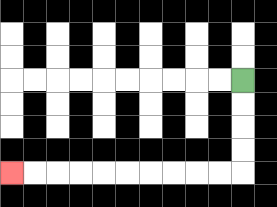{'start': '[10, 3]', 'end': '[0, 7]', 'path_directions': 'D,D,D,D,L,L,L,L,L,L,L,L,L,L', 'path_coordinates': '[[10, 3], [10, 4], [10, 5], [10, 6], [10, 7], [9, 7], [8, 7], [7, 7], [6, 7], [5, 7], [4, 7], [3, 7], [2, 7], [1, 7], [0, 7]]'}